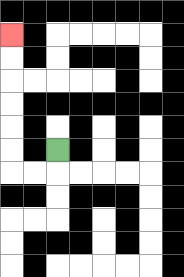{'start': '[2, 6]', 'end': '[0, 1]', 'path_directions': 'D,L,L,U,U,U,U,U,U', 'path_coordinates': '[[2, 6], [2, 7], [1, 7], [0, 7], [0, 6], [0, 5], [0, 4], [0, 3], [0, 2], [0, 1]]'}